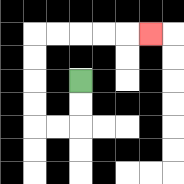{'start': '[3, 3]', 'end': '[6, 1]', 'path_directions': 'D,D,L,L,U,U,U,U,R,R,R,R,R', 'path_coordinates': '[[3, 3], [3, 4], [3, 5], [2, 5], [1, 5], [1, 4], [1, 3], [1, 2], [1, 1], [2, 1], [3, 1], [4, 1], [5, 1], [6, 1]]'}